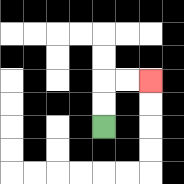{'start': '[4, 5]', 'end': '[6, 3]', 'path_directions': 'U,U,R,R', 'path_coordinates': '[[4, 5], [4, 4], [4, 3], [5, 3], [6, 3]]'}